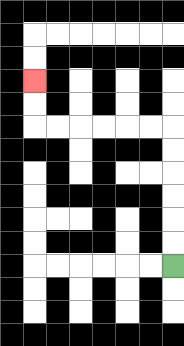{'start': '[7, 11]', 'end': '[1, 3]', 'path_directions': 'U,U,U,U,U,U,L,L,L,L,L,L,U,U', 'path_coordinates': '[[7, 11], [7, 10], [7, 9], [7, 8], [7, 7], [7, 6], [7, 5], [6, 5], [5, 5], [4, 5], [3, 5], [2, 5], [1, 5], [1, 4], [1, 3]]'}